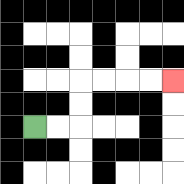{'start': '[1, 5]', 'end': '[7, 3]', 'path_directions': 'R,R,U,U,R,R,R,R', 'path_coordinates': '[[1, 5], [2, 5], [3, 5], [3, 4], [3, 3], [4, 3], [5, 3], [6, 3], [7, 3]]'}